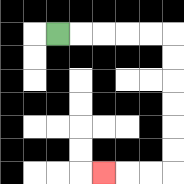{'start': '[2, 1]', 'end': '[4, 7]', 'path_directions': 'R,R,R,R,R,D,D,D,D,D,D,L,L,L', 'path_coordinates': '[[2, 1], [3, 1], [4, 1], [5, 1], [6, 1], [7, 1], [7, 2], [7, 3], [7, 4], [7, 5], [7, 6], [7, 7], [6, 7], [5, 7], [4, 7]]'}